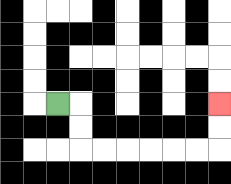{'start': '[2, 4]', 'end': '[9, 4]', 'path_directions': 'R,D,D,R,R,R,R,R,R,U,U', 'path_coordinates': '[[2, 4], [3, 4], [3, 5], [3, 6], [4, 6], [5, 6], [6, 6], [7, 6], [8, 6], [9, 6], [9, 5], [9, 4]]'}